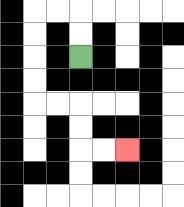{'start': '[3, 2]', 'end': '[5, 6]', 'path_directions': 'U,U,L,L,D,D,D,D,R,R,D,D,R,R', 'path_coordinates': '[[3, 2], [3, 1], [3, 0], [2, 0], [1, 0], [1, 1], [1, 2], [1, 3], [1, 4], [2, 4], [3, 4], [3, 5], [3, 6], [4, 6], [5, 6]]'}